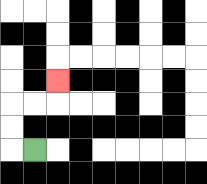{'start': '[1, 6]', 'end': '[2, 3]', 'path_directions': 'L,U,U,R,R,U', 'path_coordinates': '[[1, 6], [0, 6], [0, 5], [0, 4], [1, 4], [2, 4], [2, 3]]'}